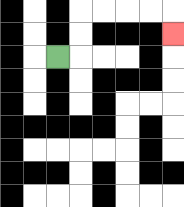{'start': '[2, 2]', 'end': '[7, 1]', 'path_directions': 'R,U,U,R,R,R,R,D', 'path_coordinates': '[[2, 2], [3, 2], [3, 1], [3, 0], [4, 0], [5, 0], [6, 0], [7, 0], [7, 1]]'}